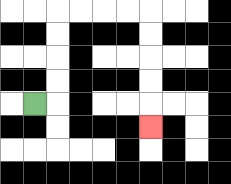{'start': '[1, 4]', 'end': '[6, 5]', 'path_directions': 'R,U,U,U,U,R,R,R,R,D,D,D,D,D', 'path_coordinates': '[[1, 4], [2, 4], [2, 3], [2, 2], [2, 1], [2, 0], [3, 0], [4, 0], [5, 0], [6, 0], [6, 1], [6, 2], [6, 3], [6, 4], [6, 5]]'}